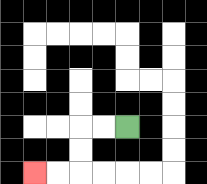{'start': '[5, 5]', 'end': '[1, 7]', 'path_directions': 'L,L,D,D,L,L', 'path_coordinates': '[[5, 5], [4, 5], [3, 5], [3, 6], [3, 7], [2, 7], [1, 7]]'}